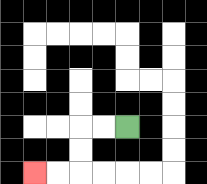{'start': '[5, 5]', 'end': '[1, 7]', 'path_directions': 'L,L,D,D,L,L', 'path_coordinates': '[[5, 5], [4, 5], [3, 5], [3, 6], [3, 7], [2, 7], [1, 7]]'}